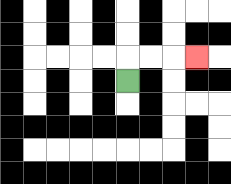{'start': '[5, 3]', 'end': '[8, 2]', 'path_directions': 'U,R,R,R', 'path_coordinates': '[[5, 3], [5, 2], [6, 2], [7, 2], [8, 2]]'}